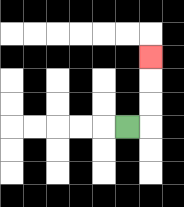{'start': '[5, 5]', 'end': '[6, 2]', 'path_directions': 'R,U,U,U', 'path_coordinates': '[[5, 5], [6, 5], [6, 4], [6, 3], [6, 2]]'}